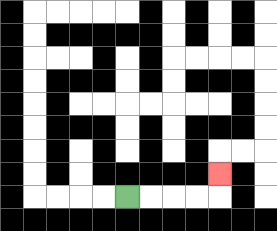{'start': '[5, 8]', 'end': '[9, 7]', 'path_directions': 'R,R,R,R,U', 'path_coordinates': '[[5, 8], [6, 8], [7, 8], [8, 8], [9, 8], [9, 7]]'}